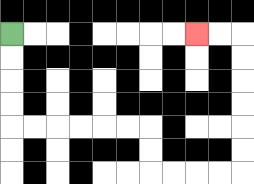{'start': '[0, 1]', 'end': '[8, 1]', 'path_directions': 'D,D,D,D,R,R,R,R,R,R,D,D,R,R,R,R,U,U,U,U,U,U,L,L', 'path_coordinates': '[[0, 1], [0, 2], [0, 3], [0, 4], [0, 5], [1, 5], [2, 5], [3, 5], [4, 5], [5, 5], [6, 5], [6, 6], [6, 7], [7, 7], [8, 7], [9, 7], [10, 7], [10, 6], [10, 5], [10, 4], [10, 3], [10, 2], [10, 1], [9, 1], [8, 1]]'}